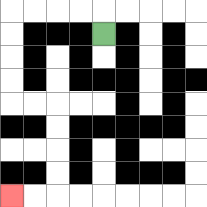{'start': '[4, 1]', 'end': '[0, 8]', 'path_directions': 'U,L,L,L,L,D,D,D,D,R,R,D,D,D,D,L,L', 'path_coordinates': '[[4, 1], [4, 0], [3, 0], [2, 0], [1, 0], [0, 0], [0, 1], [0, 2], [0, 3], [0, 4], [1, 4], [2, 4], [2, 5], [2, 6], [2, 7], [2, 8], [1, 8], [0, 8]]'}